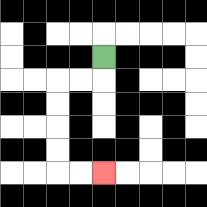{'start': '[4, 2]', 'end': '[4, 7]', 'path_directions': 'D,L,L,D,D,D,D,R,R', 'path_coordinates': '[[4, 2], [4, 3], [3, 3], [2, 3], [2, 4], [2, 5], [2, 6], [2, 7], [3, 7], [4, 7]]'}